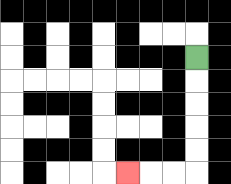{'start': '[8, 2]', 'end': '[5, 7]', 'path_directions': 'D,D,D,D,D,L,L,L', 'path_coordinates': '[[8, 2], [8, 3], [8, 4], [8, 5], [8, 6], [8, 7], [7, 7], [6, 7], [5, 7]]'}